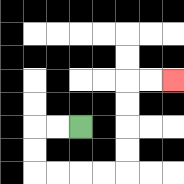{'start': '[3, 5]', 'end': '[7, 3]', 'path_directions': 'L,L,D,D,R,R,R,R,U,U,U,U,R,R', 'path_coordinates': '[[3, 5], [2, 5], [1, 5], [1, 6], [1, 7], [2, 7], [3, 7], [4, 7], [5, 7], [5, 6], [5, 5], [5, 4], [5, 3], [6, 3], [7, 3]]'}